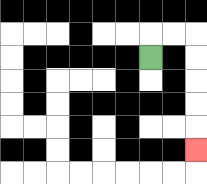{'start': '[6, 2]', 'end': '[8, 6]', 'path_directions': 'U,R,R,D,D,D,D,D', 'path_coordinates': '[[6, 2], [6, 1], [7, 1], [8, 1], [8, 2], [8, 3], [8, 4], [8, 5], [8, 6]]'}